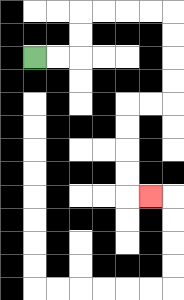{'start': '[1, 2]', 'end': '[6, 8]', 'path_directions': 'R,R,U,U,R,R,R,R,D,D,D,D,L,L,D,D,D,D,R', 'path_coordinates': '[[1, 2], [2, 2], [3, 2], [3, 1], [3, 0], [4, 0], [5, 0], [6, 0], [7, 0], [7, 1], [7, 2], [7, 3], [7, 4], [6, 4], [5, 4], [5, 5], [5, 6], [5, 7], [5, 8], [6, 8]]'}